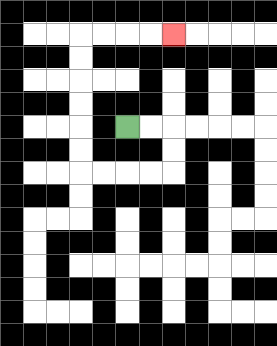{'start': '[5, 5]', 'end': '[7, 1]', 'path_directions': 'R,R,D,D,L,L,L,L,U,U,U,U,U,U,R,R,R,R', 'path_coordinates': '[[5, 5], [6, 5], [7, 5], [7, 6], [7, 7], [6, 7], [5, 7], [4, 7], [3, 7], [3, 6], [3, 5], [3, 4], [3, 3], [3, 2], [3, 1], [4, 1], [5, 1], [6, 1], [7, 1]]'}